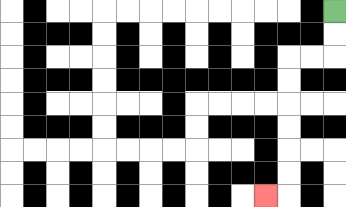{'start': '[14, 0]', 'end': '[11, 8]', 'path_directions': 'D,D,L,L,D,D,D,D,D,D,L', 'path_coordinates': '[[14, 0], [14, 1], [14, 2], [13, 2], [12, 2], [12, 3], [12, 4], [12, 5], [12, 6], [12, 7], [12, 8], [11, 8]]'}